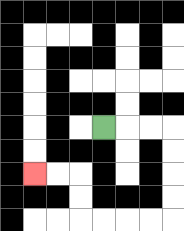{'start': '[4, 5]', 'end': '[1, 7]', 'path_directions': 'R,R,R,D,D,D,D,L,L,L,L,U,U,L,L', 'path_coordinates': '[[4, 5], [5, 5], [6, 5], [7, 5], [7, 6], [7, 7], [7, 8], [7, 9], [6, 9], [5, 9], [4, 9], [3, 9], [3, 8], [3, 7], [2, 7], [1, 7]]'}